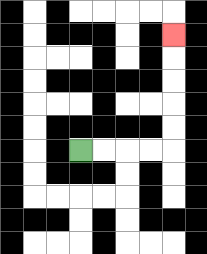{'start': '[3, 6]', 'end': '[7, 1]', 'path_directions': 'R,R,R,R,U,U,U,U,U', 'path_coordinates': '[[3, 6], [4, 6], [5, 6], [6, 6], [7, 6], [7, 5], [7, 4], [7, 3], [7, 2], [7, 1]]'}